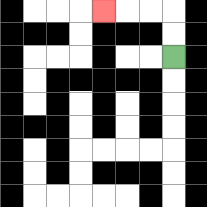{'start': '[7, 2]', 'end': '[4, 0]', 'path_directions': 'U,U,L,L,L', 'path_coordinates': '[[7, 2], [7, 1], [7, 0], [6, 0], [5, 0], [4, 0]]'}